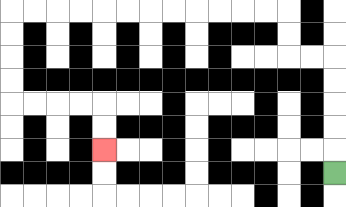{'start': '[14, 7]', 'end': '[4, 6]', 'path_directions': 'U,U,U,U,U,L,L,U,U,L,L,L,L,L,L,L,L,L,L,L,L,D,D,D,D,R,R,R,R,D,D', 'path_coordinates': '[[14, 7], [14, 6], [14, 5], [14, 4], [14, 3], [14, 2], [13, 2], [12, 2], [12, 1], [12, 0], [11, 0], [10, 0], [9, 0], [8, 0], [7, 0], [6, 0], [5, 0], [4, 0], [3, 0], [2, 0], [1, 0], [0, 0], [0, 1], [0, 2], [0, 3], [0, 4], [1, 4], [2, 4], [3, 4], [4, 4], [4, 5], [4, 6]]'}